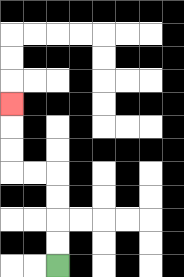{'start': '[2, 11]', 'end': '[0, 4]', 'path_directions': 'U,U,U,U,L,L,U,U,U', 'path_coordinates': '[[2, 11], [2, 10], [2, 9], [2, 8], [2, 7], [1, 7], [0, 7], [0, 6], [0, 5], [0, 4]]'}